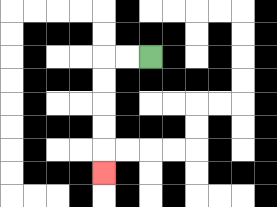{'start': '[6, 2]', 'end': '[4, 7]', 'path_directions': 'L,L,D,D,D,D,D', 'path_coordinates': '[[6, 2], [5, 2], [4, 2], [4, 3], [4, 4], [4, 5], [4, 6], [4, 7]]'}